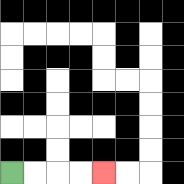{'start': '[0, 7]', 'end': '[4, 7]', 'path_directions': 'R,R,R,R', 'path_coordinates': '[[0, 7], [1, 7], [2, 7], [3, 7], [4, 7]]'}